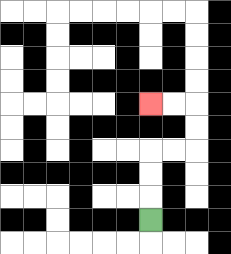{'start': '[6, 9]', 'end': '[6, 4]', 'path_directions': 'U,U,U,R,R,U,U,L,L', 'path_coordinates': '[[6, 9], [6, 8], [6, 7], [6, 6], [7, 6], [8, 6], [8, 5], [8, 4], [7, 4], [6, 4]]'}